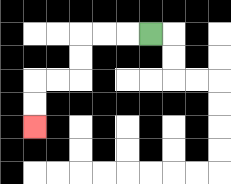{'start': '[6, 1]', 'end': '[1, 5]', 'path_directions': 'L,L,L,D,D,L,L,D,D', 'path_coordinates': '[[6, 1], [5, 1], [4, 1], [3, 1], [3, 2], [3, 3], [2, 3], [1, 3], [1, 4], [1, 5]]'}